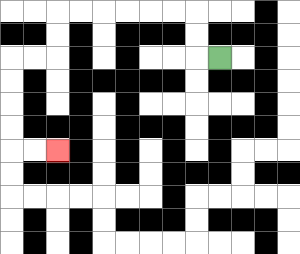{'start': '[9, 2]', 'end': '[2, 6]', 'path_directions': 'L,U,U,L,L,L,L,L,L,D,D,L,L,D,D,D,D,R,R', 'path_coordinates': '[[9, 2], [8, 2], [8, 1], [8, 0], [7, 0], [6, 0], [5, 0], [4, 0], [3, 0], [2, 0], [2, 1], [2, 2], [1, 2], [0, 2], [0, 3], [0, 4], [0, 5], [0, 6], [1, 6], [2, 6]]'}